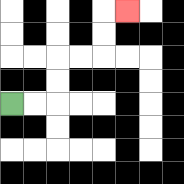{'start': '[0, 4]', 'end': '[5, 0]', 'path_directions': 'R,R,U,U,R,R,U,U,R', 'path_coordinates': '[[0, 4], [1, 4], [2, 4], [2, 3], [2, 2], [3, 2], [4, 2], [4, 1], [4, 0], [5, 0]]'}